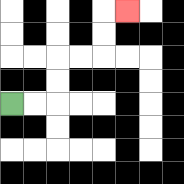{'start': '[0, 4]', 'end': '[5, 0]', 'path_directions': 'R,R,U,U,R,R,U,U,R', 'path_coordinates': '[[0, 4], [1, 4], [2, 4], [2, 3], [2, 2], [3, 2], [4, 2], [4, 1], [4, 0], [5, 0]]'}